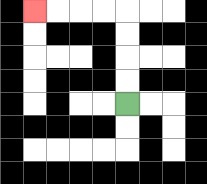{'start': '[5, 4]', 'end': '[1, 0]', 'path_directions': 'U,U,U,U,L,L,L,L', 'path_coordinates': '[[5, 4], [5, 3], [5, 2], [5, 1], [5, 0], [4, 0], [3, 0], [2, 0], [1, 0]]'}